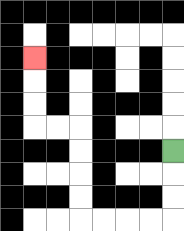{'start': '[7, 6]', 'end': '[1, 2]', 'path_directions': 'D,D,D,L,L,L,L,U,U,U,U,L,L,U,U,U', 'path_coordinates': '[[7, 6], [7, 7], [7, 8], [7, 9], [6, 9], [5, 9], [4, 9], [3, 9], [3, 8], [3, 7], [3, 6], [3, 5], [2, 5], [1, 5], [1, 4], [1, 3], [1, 2]]'}